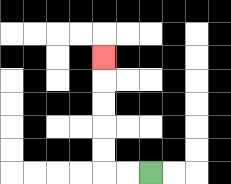{'start': '[6, 7]', 'end': '[4, 2]', 'path_directions': 'L,L,U,U,U,U,U', 'path_coordinates': '[[6, 7], [5, 7], [4, 7], [4, 6], [4, 5], [4, 4], [4, 3], [4, 2]]'}